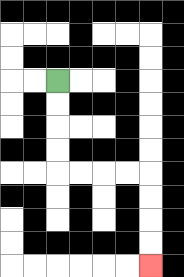{'start': '[2, 3]', 'end': '[6, 11]', 'path_directions': 'D,D,D,D,R,R,R,R,D,D,D,D', 'path_coordinates': '[[2, 3], [2, 4], [2, 5], [2, 6], [2, 7], [3, 7], [4, 7], [5, 7], [6, 7], [6, 8], [6, 9], [6, 10], [6, 11]]'}